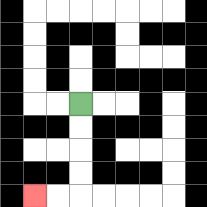{'start': '[3, 4]', 'end': '[1, 8]', 'path_directions': 'D,D,D,D,L,L', 'path_coordinates': '[[3, 4], [3, 5], [3, 6], [3, 7], [3, 8], [2, 8], [1, 8]]'}